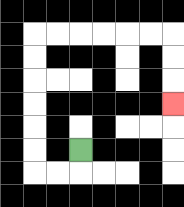{'start': '[3, 6]', 'end': '[7, 4]', 'path_directions': 'D,L,L,U,U,U,U,U,U,R,R,R,R,R,R,D,D,D', 'path_coordinates': '[[3, 6], [3, 7], [2, 7], [1, 7], [1, 6], [1, 5], [1, 4], [1, 3], [1, 2], [1, 1], [2, 1], [3, 1], [4, 1], [5, 1], [6, 1], [7, 1], [7, 2], [7, 3], [7, 4]]'}